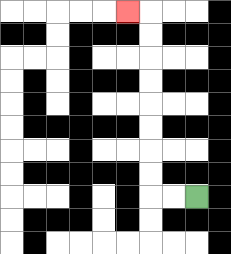{'start': '[8, 8]', 'end': '[5, 0]', 'path_directions': 'L,L,U,U,U,U,U,U,U,U,L', 'path_coordinates': '[[8, 8], [7, 8], [6, 8], [6, 7], [6, 6], [6, 5], [6, 4], [6, 3], [6, 2], [6, 1], [6, 0], [5, 0]]'}